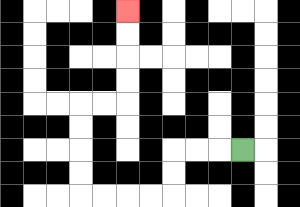{'start': '[10, 6]', 'end': '[5, 0]', 'path_directions': 'L,L,L,D,D,L,L,L,L,U,U,U,U,R,R,U,U,U,U', 'path_coordinates': '[[10, 6], [9, 6], [8, 6], [7, 6], [7, 7], [7, 8], [6, 8], [5, 8], [4, 8], [3, 8], [3, 7], [3, 6], [3, 5], [3, 4], [4, 4], [5, 4], [5, 3], [5, 2], [5, 1], [5, 0]]'}